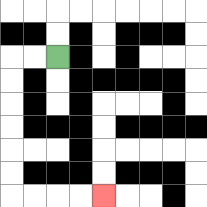{'start': '[2, 2]', 'end': '[4, 8]', 'path_directions': 'L,L,D,D,D,D,D,D,R,R,R,R', 'path_coordinates': '[[2, 2], [1, 2], [0, 2], [0, 3], [0, 4], [0, 5], [0, 6], [0, 7], [0, 8], [1, 8], [2, 8], [3, 8], [4, 8]]'}